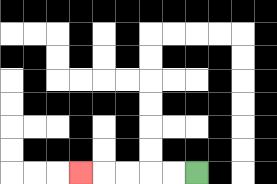{'start': '[8, 7]', 'end': '[3, 7]', 'path_directions': 'L,L,L,L,L', 'path_coordinates': '[[8, 7], [7, 7], [6, 7], [5, 7], [4, 7], [3, 7]]'}